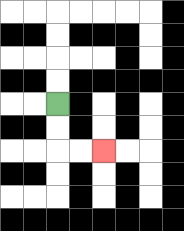{'start': '[2, 4]', 'end': '[4, 6]', 'path_directions': 'D,D,R,R', 'path_coordinates': '[[2, 4], [2, 5], [2, 6], [3, 6], [4, 6]]'}